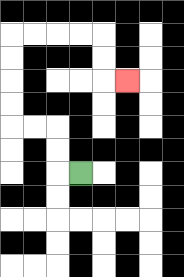{'start': '[3, 7]', 'end': '[5, 3]', 'path_directions': 'L,U,U,L,L,U,U,U,U,R,R,R,R,D,D,R', 'path_coordinates': '[[3, 7], [2, 7], [2, 6], [2, 5], [1, 5], [0, 5], [0, 4], [0, 3], [0, 2], [0, 1], [1, 1], [2, 1], [3, 1], [4, 1], [4, 2], [4, 3], [5, 3]]'}